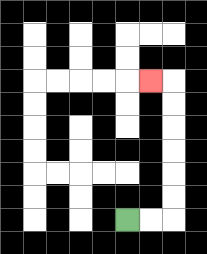{'start': '[5, 9]', 'end': '[6, 3]', 'path_directions': 'R,R,U,U,U,U,U,U,L', 'path_coordinates': '[[5, 9], [6, 9], [7, 9], [7, 8], [7, 7], [7, 6], [7, 5], [7, 4], [7, 3], [6, 3]]'}